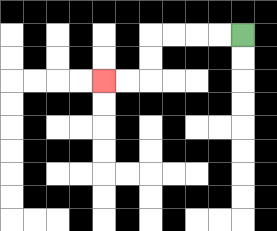{'start': '[10, 1]', 'end': '[4, 3]', 'path_directions': 'L,L,L,L,D,D,L,L', 'path_coordinates': '[[10, 1], [9, 1], [8, 1], [7, 1], [6, 1], [6, 2], [6, 3], [5, 3], [4, 3]]'}